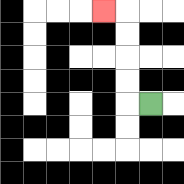{'start': '[6, 4]', 'end': '[4, 0]', 'path_directions': 'L,U,U,U,U,L', 'path_coordinates': '[[6, 4], [5, 4], [5, 3], [5, 2], [5, 1], [5, 0], [4, 0]]'}